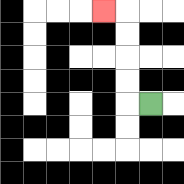{'start': '[6, 4]', 'end': '[4, 0]', 'path_directions': 'L,U,U,U,U,L', 'path_coordinates': '[[6, 4], [5, 4], [5, 3], [5, 2], [5, 1], [5, 0], [4, 0]]'}